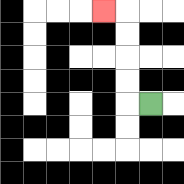{'start': '[6, 4]', 'end': '[4, 0]', 'path_directions': 'L,U,U,U,U,L', 'path_coordinates': '[[6, 4], [5, 4], [5, 3], [5, 2], [5, 1], [5, 0], [4, 0]]'}